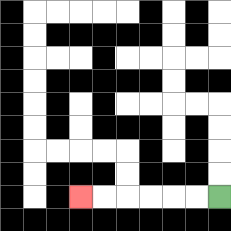{'start': '[9, 8]', 'end': '[3, 8]', 'path_directions': 'L,L,L,L,L,L', 'path_coordinates': '[[9, 8], [8, 8], [7, 8], [6, 8], [5, 8], [4, 8], [3, 8]]'}